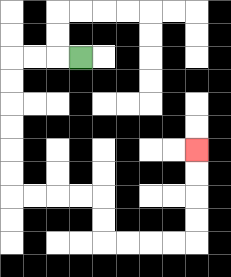{'start': '[3, 2]', 'end': '[8, 6]', 'path_directions': 'L,L,L,D,D,D,D,D,D,R,R,R,R,D,D,R,R,R,R,U,U,U,U', 'path_coordinates': '[[3, 2], [2, 2], [1, 2], [0, 2], [0, 3], [0, 4], [0, 5], [0, 6], [0, 7], [0, 8], [1, 8], [2, 8], [3, 8], [4, 8], [4, 9], [4, 10], [5, 10], [6, 10], [7, 10], [8, 10], [8, 9], [8, 8], [8, 7], [8, 6]]'}